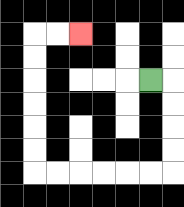{'start': '[6, 3]', 'end': '[3, 1]', 'path_directions': 'R,D,D,D,D,L,L,L,L,L,L,U,U,U,U,U,U,R,R', 'path_coordinates': '[[6, 3], [7, 3], [7, 4], [7, 5], [7, 6], [7, 7], [6, 7], [5, 7], [4, 7], [3, 7], [2, 7], [1, 7], [1, 6], [1, 5], [1, 4], [1, 3], [1, 2], [1, 1], [2, 1], [3, 1]]'}